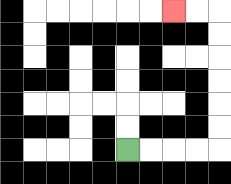{'start': '[5, 6]', 'end': '[7, 0]', 'path_directions': 'R,R,R,R,U,U,U,U,U,U,L,L', 'path_coordinates': '[[5, 6], [6, 6], [7, 6], [8, 6], [9, 6], [9, 5], [9, 4], [9, 3], [9, 2], [9, 1], [9, 0], [8, 0], [7, 0]]'}